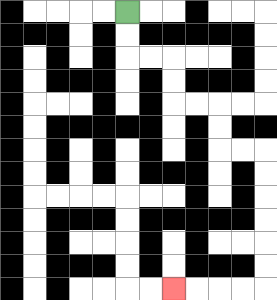{'start': '[5, 0]', 'end': '[7, 12]', 'path_directions': 'D,D,R,R,D,D,R,R,D,D,R,R,D,D,D,D,D,D,L,L,L,L', 'path_coordinates': '[[5, 0], [5, 1], [5, 2], [6, 2], [7, 2], [7, 3], [7, 4], [8, 4], [9, 4], [9, 5], [9, 6], [10, 6], [11, 6], [11, 7], [11, 8], [11, 9], [11, 10], [11, 11], [11, 12], [10, 12], [9, 12], [8, 12], [7, 12]]'}